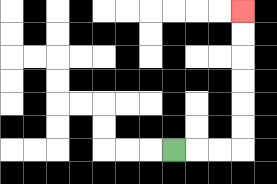{'start': '[7, 6]', 'end': '[10, 0]', 'path_directions': 'R,R,R,U,U,U,U,U,U', 'path_coordinates': '[[7, 6], [8, 6], [9, 6], [10, 6], [10, 5], [10, 4], [10, 3], [10, 2], [10, 1], [10, 0]]'}